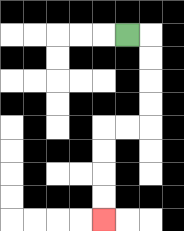{'start': '[5, 1]', 'end': '[4, 9]', 'path_directions': 'R,D,D,D,D,L,L,D,D,D,D', 'path_coordinates': '[[5, 1], [6, 1], [6, 2], [6, 3], [6, 4], [6, 5], [5, 5], [4, 5], [4, 6], [4, 7], [4, 8], [4, 9]]'}